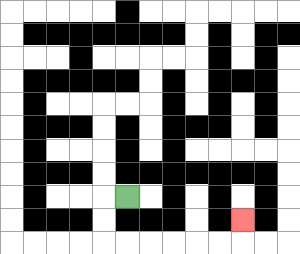{'start': '[5, 8]', 'end': '[10, 9]', 'path_directions': 'L,D,D,R,R,R,R,R,R,U', 'path_coordinates': '[[5, 8], [4, 8], [4, 9], [4, 10], [5, 10], [6, 10], [7, 10], [8, 10], [9, 10], [10, 10], [10, 9]]'}